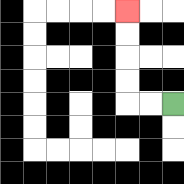{'start': '[7, 4]', 'end': '[5, 0]', 'path_directions': 'L,L,U,U,U,U', 'path_coordinates': '[[7, 4], [6, 4], [5, 4], [5, 3], [5, 2], [5, 1], [5, 0]]'}